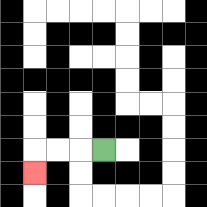{'start': '[4, 6]', 'end': '[1, 7]', 'path_directions': 'L,L,L,D', 'path_coordinates': '[[4, 6], [3, 6], [2, 6], [1, 6], [1, 7]]'}